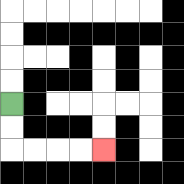{'start': '[0, 4]', 'end': '[4, 6]', 'path_directions': 'D,D,R,R,R,R', 'path_coordinates': '[[0, 4], [0, 5], [0, 6], [1, 6], [2, 6], [3, 6], [4, 6]]'}